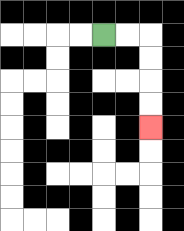{'start': '[4, 1]', 'end': '[6, 5]', 'path_directions': 'R,R,D,D,D,D', 'path_coordinates': '[[4, 1], [5, 1], [6, 1], [6, 2], [6, 3], [6, 4], [6, 5]]'}